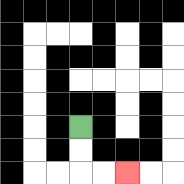{'start': '[3, 5]', 'end': '[5, 7]', 'path_directions': 'D,D,R,R', 'path_coordinates': '[[3, 5], [3, 6], [3, 7], [4, 7], [5, 7]]'}